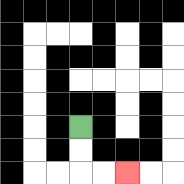{'start': '[3, 5]', 'end': '[5, 7]', 'path_directions': 'D,D,R,R', 'path_coordinates': '[[3, 5], [3, 6], [3, 7], [4, 7], [5, 7]]'}